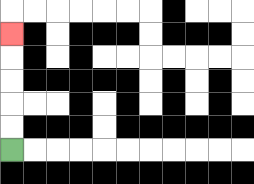{'start': '[0, 6]', 'end': '[0, 1]', 'path_directions': 'U,U,U,U,U', 'path_coordinates': '[[0, 6], [0, 5], [0, 4], [0, 3], [0, 2], [0, 1]]'}